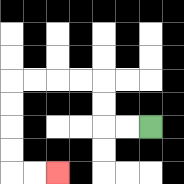{'start': '[6, 5]', 'end': '[2, 7]', 'path_directions': 'L,L,U,U,L,L,L,L,D,D,D,D,R,R', 'path_coordinates': '[[6, 5], [5, 5], [4, 5], [4, 4], [4, 3], [3, 3], [2, 3], [1, 3], [0, 3], [0, 4], [0, 5], [0, 6], [0, 7], [1, 7], [2, 7]]'}